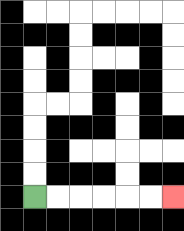{'start': '[1, 8]', 'end': '[7, 8]', 'path_directions': 'R,R,R,R,R,R', 'path_coordinates': '[[1, 8], [2, 8], [3, 8], [4, 8], [5, 8], [6, 8], [7, 8]]'}